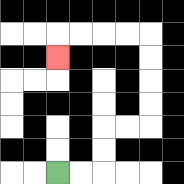{'start': '[2, 7]', 'end': '[2, 2]', 'path_directions': 'R,R,U,U,R,R,U,U,U,U,L,L,L,L,D', 'path_coordinates': '[[2, 7], [3, 7], [4, 7], [4, 6], [4, 5], [5, 5], [6, 5], [6, 4], [6, 3], [6, 2], [6, 1], [5, 1], [4, 1], [3, 1], [2, 1], [2, 2]]'}